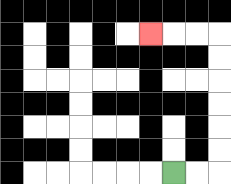{'start': '[7, 7]', 'end': '[6, 1]', 'path_directions': 'R,R,U,U,U,U,U,U,L,L,L', 'path_coordinates': '[[7, 7], [8, 7], [9, 7], [9, 6], [9, 5], [9, 4], [9, 3], [9, 2], [9, 1], [8, 1], [7, 1], [6, 1]]'}